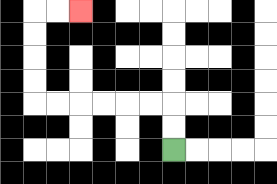{'start': '[7, 6]', 'end': '[3, 0]', 'path_directions': 'U,U,L,L,L,L,L,L,U,U,U,U,R,R', 'path_coordinates': '[[7, 6], [7, 5], [7, 4], [6, 4], [5, 4], [4, 4], [3, 4], [2, 4], [1, 4], [1, 3], [1, 2], [1, 1], [1, 0], [2, 0], [3, 0]]'}